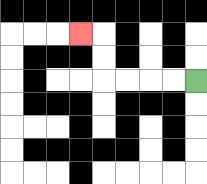{'start': '[8, 3]', 'end': '[3, 1]', 'path_directions': 'L,L,L,L,U,U,L', 'path_coordinates': '[[8, 3], [7, 3], [6, 3], [5, 3], [4, 3], [4, 2], [4, 1], [3, 1]]'}